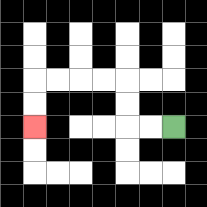{'start': '[7, 5]', 'end': '[1, 5]', 'path_directions': 'L,L,U,U,L,L,L,L,D,D', 'path_coordinates': '[[7, 5], [6, 5], [5, 5], [5, 4], [5, 3], [4, 3], [3, 3], [2, 3], [1, 3], [1, 4], [1, 5]]'}